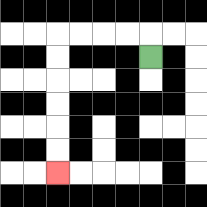{'start': '[6, 2]', 'end': '[2, 7]', 'path_directions': 'U,L,L,L,L,D,D,D,D,D,D', 'path_coordinates': '[[6, 2], [6, 1], [5, 1], [4, 1], [3, 1], [2, 1], [2, 2], [2, 3], [2, 4], [2, 5], [2, 6], [2, 7]]'}